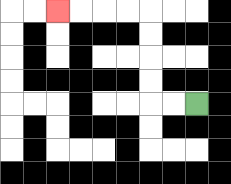{'start': '[8, 4]', 'end': '[2, 0]', 'path_directions': 'L,L,U,U,U,U,L,L,L,L', 'path_coordinates': '[[8, 4], [7, 4], [6, 4], [6, 3], [6, 2], [6, 1], [6, 0], [5, 0], [4, 0], [3, 0], [2, 0]]'}